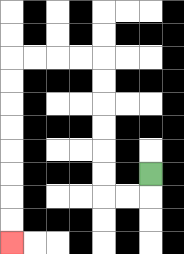{'start': '[6, 7]', 'end': '[0, 10]', 'path_directions': 'D,L,L,U,U,U,U,U,U,L,L,L,L,D,D,D,D,D,D,D,D', 'path_coordinates': '[[6, 7], [6, 8], [5, 8], [4, 8], [4, 7], [4, 6], [4, 5], [4, 4], [4, 3], [4, 2], [3, 2], [2, 2], [1, 2], [0, 2], [0, 3], [0, 4], [0, 5], [0, 6], [0, 7], [0, 8], [0, 9], [0, 10]]'}